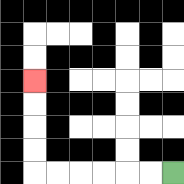{'start': '[7, 7]', 'end': '[1, 3]', 'path_directions': 'L,L,L,L,L,L,U,U,U,U', 'path_coordinates': '[[7, 7], [6, 7], [5, 7], [4, 7], [3, 7], [2, 7], [1, 7], [1, 6], [1, 5], [1, 4], [1, 3]]'}